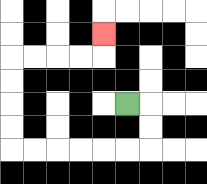{'start': '[5, 4]', 'end': '[4, 1]', 'path_directions': 'R,D,D,L,L,L,L,L,L,U,U,U,U,R,R,R,R,U', 'path_coordinates': '[[5, 4], [6, 4], [6, 5], [6, 6], [5, 6], [4, 6], [3, 6], [2, 6], [1, 6], [0, 6], [0, 5], [0, 4], [0, 3], [0, 2], [1, 2], [2, 2], [3, 2], [4, 2], [4, 1]]'}